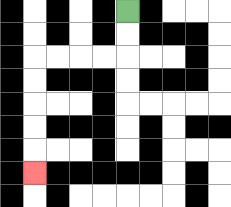{'start': '[5, 0]', 'end': '[1, 7]', 'path_directions': 'D,D,L,L,L,L,D,D,D,D,D', 'path_coordinates': '[[5, 0], [5, 1], [5, 2], [4, 2], [3, 2], [2, 2], [1, 2], [1, 3], [1, 4], [1, 5], [1, 6], [1, 7]]'}